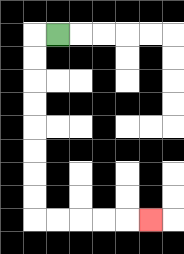{'start': '[2, 1]', 'end': '[6, 9]', 'path_directions': 'L,D,D,D,D,D,D,D,D,R,R,R,R,R', 'path_coordinates': '[[2, 1], [1, 1], [1, 2], [1, 3], [1, 4], [1, 5], [1, 6], [1, 7], [1, 8], [1, 9], [2, 9], [3, 9], [4, 9], [5, 9], [6, 9]]'}